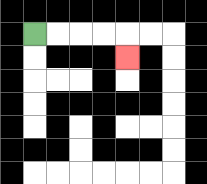{'start': '[1, 1]', 'end': '[5, 2]', 'path_directions': 'R,R,R,R,D', 'path_coordinates': '[[1, 1], [2, 1], [3, 1], [4, 1], [5, 1], [5, 2]]'}